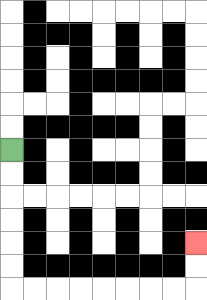{'start': '[0, 6]', 'end': '[8, 10]', 'path_directions': 'D,D,D,D,D,D,R,R,R,R,R,R,R,R,U,U', 'path_coordinates': '[[0, 6], [0, 7], [0, 8], [0, 9], [0, 10], [0, 11], [0, 12], [1, 12], [2, 12], [3, 12], [4, 12], [5, 12], [6, 12], [7, 12], [8, 12], [8, 11], [8, 10]]'}